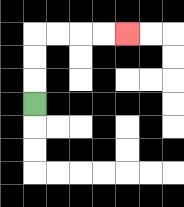{'start': '[1, 4]', 'end': '[5, 1]', 'path_directions': 'U,U,U,R,R,R,R', 'path_coordinates': '[[1, 4], [1, 3], [1, 2], [1, 1], [2, 1], [3, 1], [4, 1], [5, 1]]'}